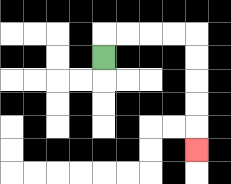{'start': '[4, 2]', 'end': '[8, 6]', 'path_directions': 'U,R,R,R,R,D,D,D,D,D', 'path_coordinates': '[[4, 2], [4, 1], [5, 1], [6, 1], [7, 1], [8, 1], [8, 2], [8, 3], [8, 4], [8, 5], [8, 6]]'}